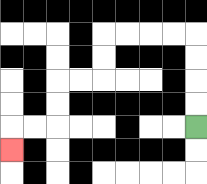{'start': '[8, 5]', 'end': '[0, 6]', 'path_directions': 'U,U,U,U,L,L,L,L,D,D,L,L,D,D,L,L,D', 'path_coordinates': '[[8, 5], [8, 4], [8, 3], [8, 2], [8, 1], [7, 1], [6, 1], [5, 1], [4, 1], [4, 2], [4, 3], [3, 3], [2, 3], [2, 4], [2, 5], [1, 5], [0, 5], [0, 6]]'}